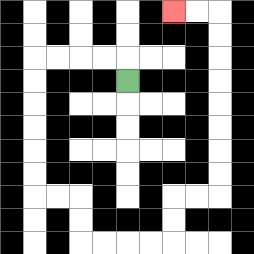{'start': '[5, 3]', 'end': '[7, 0]', 'path_directions': 'U,L,L,L,L,D,D,D,D,D,D,R,R,D,D,R,R,R,R,U,U,R,R,U,U,U,U,U,U,U,U,L,L', 'path_coordinates': '[[5, 3], [5, 2], [4, 2], [3, 2], [2, 2], [1, 2], [1, 3], [1, 4], [1, 5], [1, 6], [1, 7], [1, 8], [2, 8], [3, 8], [3, 9], [3, 10], [4, 10], [5, 10], [6, 10], [7, 10], [7, 9], [7, 8], [8, 8], [9, 8], [9, 7], [9, 6], [9, 5], [9, 4], [9, 3], [9, 2], [9, 1], [9, 0], [8, 0], [7, 0]]'}